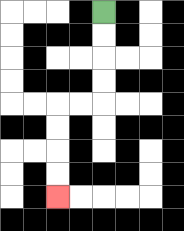{'start': '[4, 0]', 'end': '[2, 8]', 'path_directions': 'D,D,D,D,L,L,D,D,D,D', 'path_coordinates': '[[4, 0], [4, 1], [4, 2], [4, 3], [4, 4], [3, 4], [2, 4], [2, 5], [2, 6], [2, 7], [2, 8]]'}